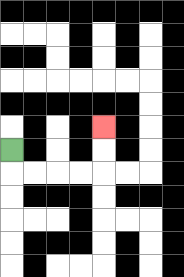{'start': '[0, 6]', 'end': '[4, 5]', 'path_directions': 'D,R,R,R,R,U,U', 'path_coordinates': '[[0, 6], [0, 7], [1, 7], [2, 7], [3, 7], [4, 7], [4, 6], [4, 5]]'}